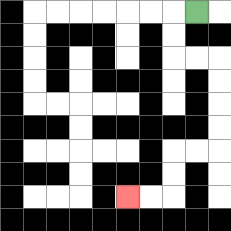{'start': '[8, 0]', 'end': '[5, 8]', 'path_directions': 'L,D,D,R,R,D,D,D,D,L,L,D,D,L,L', 'path_coordinates': '[[8, 0], [7, 0], [7, 1], [7, 2], [8, 2], [9, 2], [9, 3], [9, 4], [9, 5], [9, 6], [8, 6], [7, 6], [7, 7], [7, 8], [6, 8], [5, 8]]'}